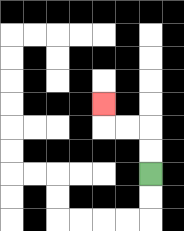{'start': '[6, 7]', 'end': '[4, 4]', 'path_directions': 'U,U,L,L,U', 'path_coordinates': '[[6, 7], [6, 6], [6, 5], [5, 5], [4, 5], [4, 4]]'}